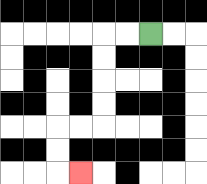{'start': '[6, 1]', 'end': '[3, 7]', 'path_directions': 'L,L,D,D,D,D,L,L,D,D,R', 'path_coordinates': '[[6, 1], [5, 1], [4, 1], [4, 2], [4, 3], [4, 4], [4, 5], [3, 5], [2, 5], [2, 6], [2, 7], [3, 7]]'}